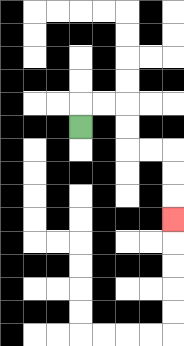{'start': '[3, 5]', 'end': '[7, 9]', 'path_directions': 'U,R,R,D,D,R,R,D,D,D', 'path_coordinates': '[[3, 5], [3, 4], [4, 4], [5, 4], [5, 5], [5, 6], [6, 6], [7, 6], [7, 7], [7, 8], [7, 9]]'}